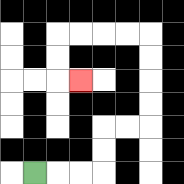{'start': '[1, 7]', 'end': '[3, 3]', 'path_directions': 'R,R,R,U,U,R,R,U,U,U,U,L,L,L,L,D,D,R', 'path_coordinates': '[[1, 7], [2, 7], [3, 7], [4, 7], [4, 6], [4, 5], [5, 5], [6, 5], [6, 4], [6, 3], [6, 2], [6, 1], [5, 1], [4, 1], [3, 1], [2, 1], [2, 2], [2, 3], [3, 3]]'}